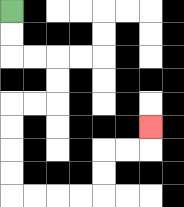{'start': '[0, 0]', 'end': '[6, 5]', 'path_directions': 'D,D,R,R,D,D,L,L,D,D,D,D,R,R,R,R,U,U,R,R,U', 'path_coordinates': '[[0, 0], [0, 1], [0, 2], [1, 2], [2, 2], [2, 3], [2, 4], [1, 4], [0, 4], [0, 5], [0, 6], [0, 7], [0, 8], [1, 8], [2, 8], [3, 8], [4, 8], [4, 7], [4, 6], [5, 6], [6, 6], [6, 5]]'}